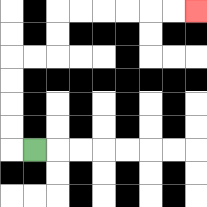{'start': '[1, 6]', 'end': '[8, 0]', 'path_directions': 'L,U,U,U,U,R,R,U,U,R,R,R,R,R,R', 'path_coordinates': '[[1, 6], [0, 6], [0, 5], [0, 4], [0, 3], [0, 2], [1, 2], [2, 2], [2, 1], [2, 0], [3, 0], [4, 0], [5, 0], [6, 0], [7, 0], [8, 0]]'}